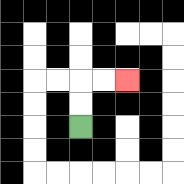{'start': '[3, 5]', 'end': '[5, 3]', 'path_directions': 'U,U,R,R', 'path_coordinates': '[[3, 5], [3, 4], [3, 3], [4, 3], [5, 3]]'}